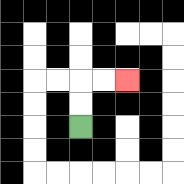{'start': '[3, 5]', 'end': '[5, 3]', 'path_directions': 'U,U,R,R', 'path_coordinates': '[[3, 5], [3, 4], [3, 3], [4, 3], [5, 3]]'}